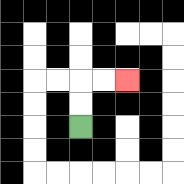{'start': '[3, 5]', 'end': '[5, 3]', 'path_directions': 'U,U,R,R', 'path_coordinates': '[[3, 5], [3, 4], [3, 3], [4, 3], [5, 3]]'}